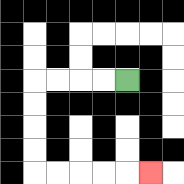{'start': '[5, 3]', 'end': '[6, 7]', 'path_directions': 'L,L,L,L,D,D,D,D,R,R,R,R,R', 'path_coordinates': '[[5, 3], [4, 3], [3, 3], [2, 3], [1, 3], [1, 4], [1, 5], [1, 6], [1, 7], [2, 7], [3, 7], [4, 7], [5, 7], [6, 7]]'}